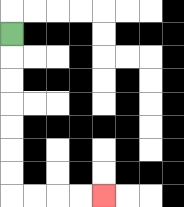{'start': '[0, 1]', 'end': '[4, 8]', 'path_directions': 'D,D,D,D,D,D,D,R,R,R,R', 'path_coordinates': '[[0, 1], [0, 2], [0, 3], [0, 4], [0, 5], [0, 6], [0, 7], [0, 8], [1, 8], [2, 8], [3, 8], [4, 8]]'}